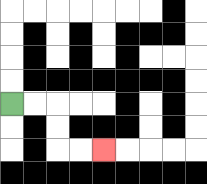{'start': '[0, 4]', 'end': '[4, 6]', 'path_directions': 'R,R,D,D,R,R', 'path_coordinates': '[[0, 4], [1, 4], [2, 4], [2, 5], [2, 6], [3, 6], [4, 6]]'}